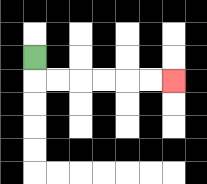{'start': '[1, 2]', 'end': '[7, 3]', 'path_directions': 'D,R,R,R,R,R,R', 'path_coordinates': '[[1, 2], [1, 3], [2, 3], [3, 3], [4, 3], [5, 3], [6, 3], [7, 3]]'}